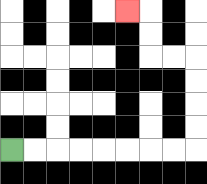{'start': '[0, 6]', 'end': '[5, 0]', 'path_directions': 'R,R,R,R,R,R,R,R,U,U,U,U,L,L,U,U,L', 'path_coordinates': '[[0, 6], [1, 6], [2, 6], [3, 6], [4, 6], [5, 6], [6, 6], [7, 6], [8, 6], [8, 5], [8, 4], [8, 3], [8, 2], [7, 2], [6, 2], [6, 1], [6, 0], [5, 0]]'}